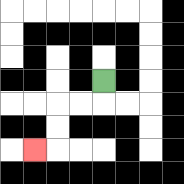{'start': '[4, 3]', 'end': '[1, 6]', 'path_directions': 'D,L,L,D,D,L', 'path_coordinates': '[[4, 3], [4, 4], [3, 4], [2, 4], [2, 5], [2, 6], [1, 6]]'}